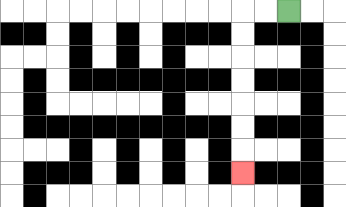{'start': '[12, 0]', 'end': '[10, 7]', 'path_directions': 'L,L,D,D,D,D,D,D,D', 'path_coordinates': '[[12, 0], [11, 0], [10, 0], [10, 1], [10, 2], [10, 3], [10, 4], [10, 5], [10, 6], [10, 7]]'}